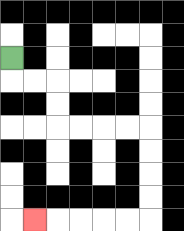{'start': '[0, 2]', 'end': '[1, 9]', 'path_directions': 'D,R,R,D,D,R,R,R,R,D,D,D,D,L,L,L,L,L', 'path_coordinates': '[[0, 2], [0, 3], [1, 3], [2, 3], [2, 4], [2, 5], [3, 5], [4, 5], [5, 5], [6, 5], [6, 6], [6, 7], [6, 8], [6, 9], [5, 9], [4, 9], [3, 9], [2, 9], [1, 9]]'}